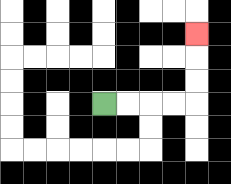{'start': '[4, 4]', 'end': '[8, 1]', 'path_directions': 'R,R,R,R,U,U,U', 'path_coordinates': '[[4, 4], [5, 4], [6, 4], [7, 4], [8, 4], [8, 3], [8, 2], [8, 1]]'}